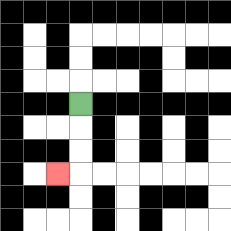{'start': '[3, 4]', 'end': '[2, 7]', 'path_directions': 'D,D,D,L', 'path_coordinates': '[[3, 4], [3, 5], [3, 6], [3, 7], [2, 7]]'}